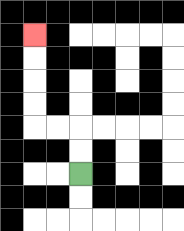{'start': '[3, 7]', 'end': '[1, 1]', 'path_directions': 'U,U,L,L,U,U,U,U', 'path_coordinates': '[[3, 7], [3, 6], [3, 5], [2, 5], [1, 5], [1, 4], [1, 3], [1, 2], [1, 1]]'}